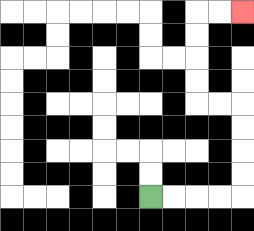{'start': '[6, 8]', 'end': '[10, 0]', 'path_directions': 'R,R,R,R,U,U,U,U,L,L,U,U,U,U,R,R', 'path_coordinates': '[[6, 8], [7, 8], [8, 8], [9, 8], [10, 8], [10, 7], [10, 6], [10, 5], [10, 4], [9, 4], [8, 4], [8, 3], [8, 2], [8, 1], [8, 0], [9, 0], [10, 0]]'}